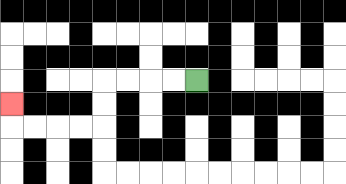{'start': '[8, 3]', 'end': '[0, 4]', 'path_directions': 'L,L,L,L,D,D,L,L,L,L,U', 'path_coordinates': '[[8, 3], [7, 3], [6, 3], [5, 3], [4, 3], [4, 4], [4, 5], [3, 5], [2, 5], [1, 5], [0, 5], [0, 4]]'}